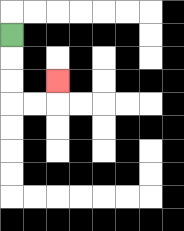{'start': '[0, 1]', 'end': '[2, 3]', 'path_directions': 'D,D,D,R,R,U', 'path_coordinates': '[[0, 1], [0, 2], [0, 3], [0, 4], [1, 4], [2, 4], [2, 3]]'}